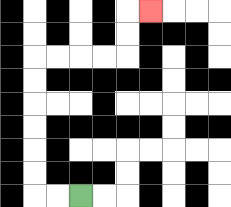{'start': '[3, 8]', 'end': '[6, 0]', 'path_directions': 'L,L,U,U,U,U,U,U,R,R,R,R,U,U,R', 'path_coordinates': '[[3, 8], [2, 8], [1, 8], [1, 7], [1, 6], [1, 5], [1, 4], [1, 3], [1, 2], [2, 2], [3, 2], [4, 2], [5, 2], [5, 1], [5, 0], [6, 0]]'}